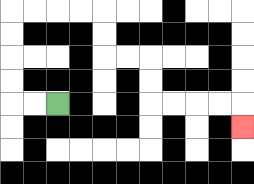{'start': '[2, 4]', 'end': '[10, 5]', 'path_directions': 'L,L,U,U,U,U,R,R,R,R,D,D,R,R,D,D,R,R,R,R,D', 'path_coordinates': '[[2, 4], [1, 4], [0, 4], [0, 3], [0, 2], [0, 1], [0, 0], [1, 0], [2, 0], [3, 0], [4, 0], [4, 1], [4, 2], [5, 2], [6, 2], [6, 3], [6, 4], [7, 4], [8, 4], [9, 4], [10, 4], [10, 5]]'}